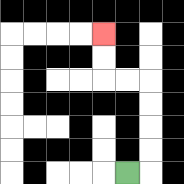{'start': '[5, 7]', 'end': '[4, 1]', 'path_directions': 'R,U,U,U,U,L,L,U,U', 'path_coordinates': '[[5, 7], [6, 7], [6, 6], [6, 5], [6, 4], [6, 3], [5, 3], [4, 3], [4, 2], [4, 1]]'}